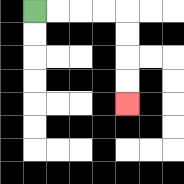{'start': '[1, 0]', 'end': '[5, 4]', 'path_directions': 'R,R,R,R,D,D,D,D', 'path_coordinates': '[[1, 0], [2, 0], [3, 0], [4, 0], [5, 0], [5, 1], [5, 2], [5, 3], [5, 4]]'}